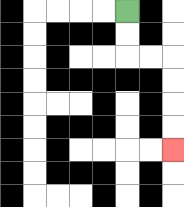{'start': '[5, 0]', 'end': '[7, 6]', 'path_directions': 'D,D,R,R,D,D,D,D', 'path_coordinates': '[[5, 0], [5, 1], [5, 2], [6, 2], [7, 2], [7, 3], [7, 4], [7, 5], [7, 6]]'}